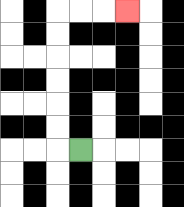{'start': '[3, 6]', 'end': '[5, 0]', 'path_directions': 'L,U,U,U,U,U,U,R,R,R', 'path_coordinates': '[[3, 6], [2, 6], [2, 5], [2, 4], [2, 3], [2, 2], [2, 1], [2, 0], [3, 0], [4, 0], [5, 0]]'}